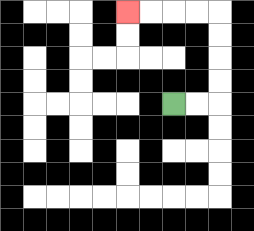{'start': '[7, 4]', 'end': '[5, 0]', 'path_directions': 'R,R,U,U,U,U,L,L,L,L', 'path_coordinates': '[[7, 4], [8, 4], [9, 4], [9, 3], [9, 2], [9, 1], [9, 0], [8, 0], [7, 0], [6, 0], [5, 0]]'}